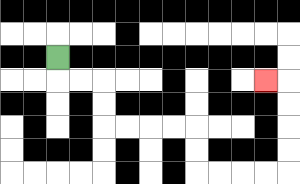{'start': '[2, 2]', 'end': '[11, 3]', 'path_directions': 'D,R,R,D,D,R,R,R,R,D,D,R,R,R,R,U,U,U,U,L', 'path_coordinates': '[[2, 2], [2, 3], [3, 3], [4, 3], [4, 4], [4, 5], [5, 5], [6, 5], [7, 5], [8, 5], [8, 6], [8, 7], [9, 7], [10, 7], [11, 7], [12, 7], [12, 6], [12, 5], [12, 4], [12, 3], [11, 3]]'}